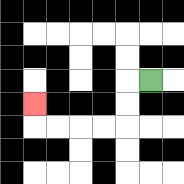{'start': '[6, 3]', 'end': '[1, 4]', 'path_directions': 'L,D,D,L,L,L,L,U', 'path_coordinates': '[[6, 3], [5, 3], [5, 4], [5, 5], [4, 5], [3, 5], [2, 5], [1, 5], [1, 4]]'}